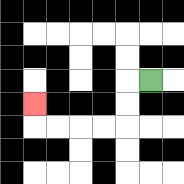{'start': '[6, 3]', 'end': '[1, 4]', 'path_directions': 'L,D,D,L,L,L,L,U', 'path_coordinates': '[[6, 3], [5, 3], [5, 4], [5, 5], [4, 5], [3, 5], [2, 5], [1, 5], [1, 4]]'}